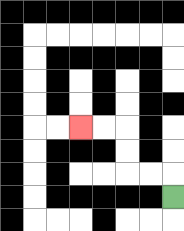{'start': '[7, 8]', 'end': '[3, 5]', 'path_directions': 'U,L,L,U,U,L,L', 'path_coordinates': '[[7, 8], [7, 7], [6, 7], [5, 7], [5, 6], [5, 5], [4, 5], [3, 5]]'}